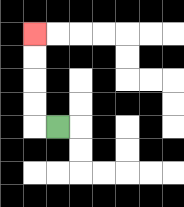{'start': '[2, 5]', 'end': '[1, 1]', 'path_directions': 'L,U,U,U,U', 'path_coordinates': '[[2, 5], [1, 5], [1, 4], [1, 3], [1, 2], [1, 1]]'}